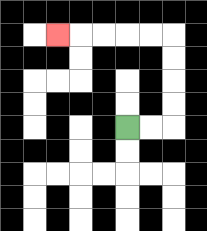{'start': '[5, 5]', 'end': '[2, 1]', 'path_directions': 'R,R,U,U,U,U,L,L,L,L,L', 'path_coordinates': '[[5, 5], [6, 5], [7, 5], [7, 4], [7, 3], [7, 2], [7, 1], [6, 1], [5, 1], [4, 1], [3, 1], [2, 1]]'}